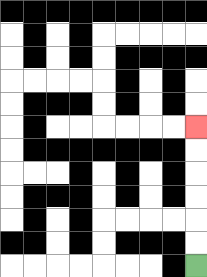{'start': '[8, 11]', 'end': '[8, 5]', 'path_directions': 'U,U,U,U,U,U', 'path_coordinates': '[[8, 11], [8, 10], [8, 9], [8, 8], [8, 7], [8, 6], [8, 5]]'}